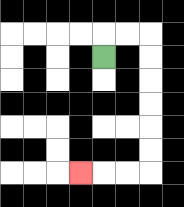{'start': '[4, 2]', 'end': '[3, 7]', 'path_directions': 'U,R,R,D,D,D,D,D,D,L,L,L', 'path_coordinates': '[[4, 2], [4, 1], [5, 1], [6, 1], [6, 2], [6, 3], [6, 4], [6, 5], [6, 6], [6, 7], [5, 7], [4, 7], [3, 7]]'}